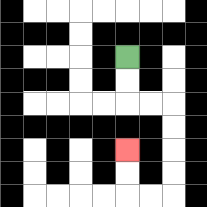{'start': '[5, 2]', 'end': '[5, 6]', 'path_directions': 'D,D,R,R,D,D,D,D,L,L,U,U', 'path_coordinates': '[[5, 2], [5, 3], [5, 4], [6, 4], [7, 4], [7, 5], [7, 6], [7, 7], [7, 8], [6, 8], [5, 8], [5, 7], [5, 6]]'}